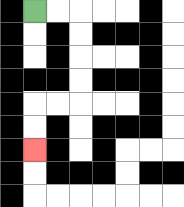{'start': '[1, 0]', 'end': '[1, 6]', 'path_directions': 'R,R,D,D,D,D,L,L,D,D', 'path_coordinates': '[[1, 0], [2, 0], [3, 0], [3, 1], [3, 2], [3, 3], [3, 4], [2, 4], [1, 4], [1, 5], [1, 6]]'}